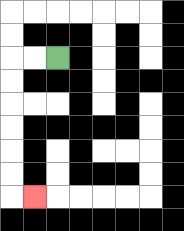{'start': '[2, 2]', 'end': '[1, 8]', 'path_directions': 'L,L,D,D,D,D,D,D,R', 'path_coordinates': '[[2, 2], [1, 2], [0, 2], [0, 3], [0, 4], [0, 5], [0, 6], [0, 7], [0, 8], [1, 8]]'}